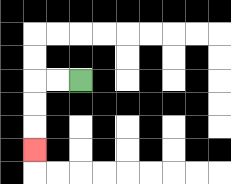{'start': '[3, 3]', 'end': '[1, 6]', 'path_directions': 'L,L,D,D,D', 'path_coordinates': '[[3, 3], [2, 3], [1, 3], [1, 4], [1, 5], [1, 6]]'}